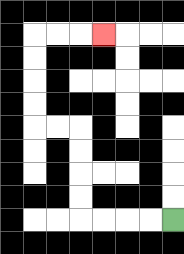{'start': '[7, 9]', 'end': '[4, 1]', 'path_directions': 'L,L,L,L,U,U,U,U,L,L,U,U,U,U,R,R,R', 'path_coordinates': '[[7, 9], [6, 9], [5, 9], [4, 9], [3, 9], [3, 8], [3, 7], [3, 6], [3, 5], [2, 5], [1, 5], [1, 4], [1, 3], [1, 2], [1, 1], [2, 1], [3, 1], [4, 1]]'}